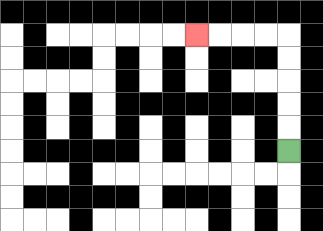{'start': '[12, 6]', 'end': '[8, 1]', 'path_directions': 'U,U,U,U,U,L,L,L,L', 'path_coordinates': '[[12, 6], [12, 5], [12, 4], [12, 3], [12, 2], [12, 1], [11, 1], [10, 1], [9, 1], [8, 1]]'}